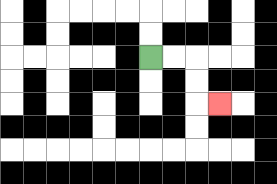{'start': '[6, 2]', 'end': '[9, 4]', 'path_directions': 'R,R,D,D,R', 'path_coordinates': '[[6, 2], [7, 2], [8, 2], [8, 3], [8, 4], [9, 4]]'}